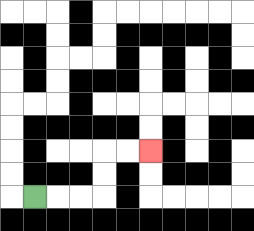{'start': '[1, 8]', 'end': '[6, 6]', 'path_directions': 'R,R,R,U,U,R,R', 'path_coordinates': '[[1, 8], [2, 8], [3, 8], [4, 8], [4, 7], [4, 6], [5, 6], [6, 6]]'}